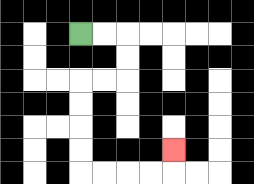{'start': '[3, 1]', 'end': '[7, 6]', 'path_directions': 'R,R,D,D,L,L,D,D,D,D,R,R,R,R,U', 'path_coordinates': '[[3, 1], [4, 1], [5, 1], [5, 2], [5, 3], [4, 3], [3, 3], [3, 4], [3, 5], [3, 6], [3, 7], [4, 7], [5, 7], [6, 7], [7, 7], [7, 6]]'}